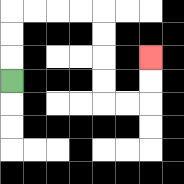{'start': '[0, 3]', 'end': '[6, 2]', 'path_directions': 'U,U,U,R,R,R,R,D,D,D,D,R,R,U,U', 'path_coordinates': '[[0, 3], [0, 2], [0, 1], [0, 0], [1, 0], [2, 0], [3, 0], [4, 0], [4, 1], [4, 2], [4, 3], [4, 4], [5, 4], [6, 4], [6, 3], [6, 2]]'}